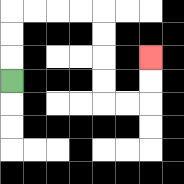{'start': '[0, 3]', 'end': '[6, 2]', 'path_directions': 'U,U,U,R,R,R,R,D,D,D,D,R,R,U,U', 'path_coordinates': '[[0, 3], [0, 2], [0, 1], [0, 0], [1, 0], [2, 0], [3, 0], [4, 0], [4, 1], [4, 2], [4, 3], [4, 4], [5, 4], [6, 4], [6, 3], [6, 2]]'}